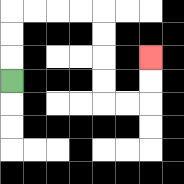{'start': '[0, 3]', 'end': '[6, 2]', 'path_directions': 'U,U,U,R,R,R,R,D,D,D,D,R,R,U,U', 'path_coordinates': '[[0, 3], [0, 2], [0, 1], [0, 0], [1, 0], [2, 0], [3, 0], [4, 0], [4, 1], [4, 2], [4, 3], [4, 4], [5, 4], [6, 4], [6, 3], [6, 2]]'}